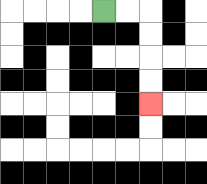{'start': '[4, 0]', 'end': '[6, 4]', 'path_directions': 'R,R,D,D,D,D', 'path_coordinates': '[[4, 0], [5, 0], [6, 0], [6, 1], [6, 2], [6, 3], [6, 4]]'}